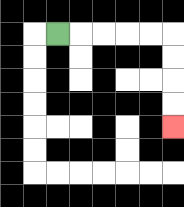{'start': '[2, 1]', 'end': '[7, 5]', 'path_directions': 'R,R,R,R,R,D,D,D,D', 'path_coordinates': '[[2, 1], [3, 1], [4, 1], [5, 1], [6, 1], [7, 1], [7, 2], [7, 3], [7, 4], [7, 5]]'}